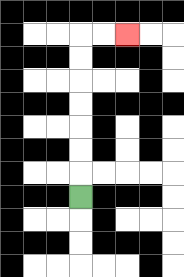{'start': '[3, 8]', 'end': '[5, 1]', 'path_directions': 'U,U,U,U,U,U,U,R,R', 'path_coordinates': '[[3, 8], [3, 7], [3, 6], [3, 5], [3, 4], [3, 3], [3, 2], [3, 1], [4, 1], [5, 1]]'}